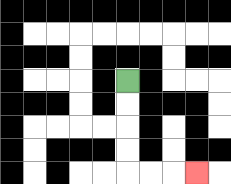{'start': '[5, 3]', 'end': '[8, 7]', 'path_directions': 'D,D,D,D,R,R,R', 'path_coordinates': '[[5, 3], [5, 4], [5, 5], [5, 6], [5, 7], [6, 7], [7, 7], [8, 7]]'}